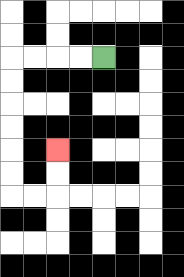{'start': '[4, 2]', 'end': '[2, 6]', 'path_directions': 'L,L,L,L,D,D,D,D,D,D,R,R,U,U', 'path_coordinates': '[[4, 2], [3, 2], [2, 2], [1, 2], [0, 2], [0, 3], [0, 4], [0, 5], [0, 6], [0, 7], [0, 8], [1, 8], [2, 8], [2, 7], [2, 6]]'}